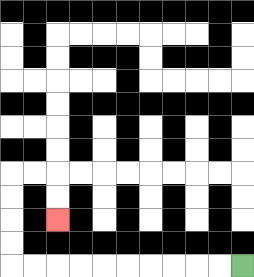{'start': '[10, 11]', 'end': '[2, 9]', 'path_directions': 'L,L,L,L,L,L,L,L,L,L,U,U,U,U,R,R,D,D', 'path_coordinates': '[[10, 11], [9, 11], [8, 11], [7, 11], [6, 11], [5, 11], [4, 11], [3, 11], [2, 11], [1, 11], [0, 11], [0, 10], [0, 9], [0, 8], [0, 7], [1, 7], [2, 7], [2, 8], [2, 9]]'}